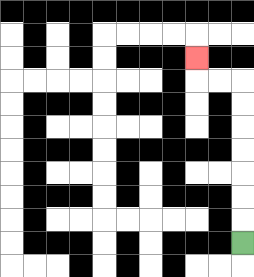{'start': '[10, 10]', 'end': '[8, 2]', 'path_directions': 'U,U,U,U,U,U,U,L,L,U', 'path_coordinates': '[[10, 10], [10, 9], [10, 8], [10, 7], [10, 6], [10, 5], [10, 4], [10, 3], [9, 3], [8, 3], [8, 2]]'}